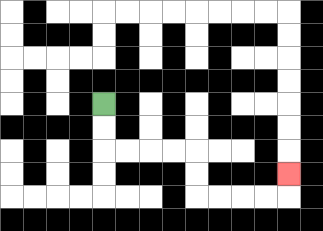{'start': '[4, 4]', 'end': '[12, 7]', 'path_directions': 'D,D,R,R,R,R,D,D,R,R,R,R,U', 'path_coordinates': '[[4, 4], [4, 5], [4, 6], [5, 6], [6, 6], [7, 6], [8, 6], [8, 7], [8, 8], [9, 8], [10, 8], [11, 8], [12, 8], [12, 7]]'}